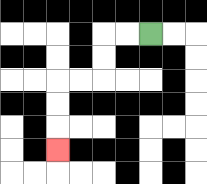{'start': '[6, 1]', 'end': '[2, 6]', 'path_directions': 'L,L,D,D,L,L,D,D,D', 'path_coordinates': '[[6, 1], [5, 1], [4, 1], [4, 2], [4, 3], [3, 3], [2, 3], [2, 4], [2, 5], [2, 6]]'}